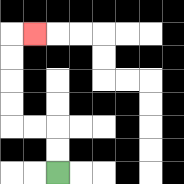{'start': '[2, 7]', 'end': '[1, 1]', 'path_directions': 'U,U,L,L,U,U,U,U,R', 'path_coordinates': '[[2, 7], [2, 6], [2, 5], [1, 5], [0, 5], [0, 4], [0, 3], [0, 2], [0, 1], [1, 1]]'}